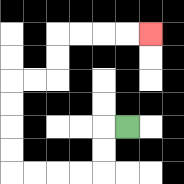{'start': '[5, 5]', 'end': '[6, 1]', 'path_directions': 'L,D,D,L,L,L,L,U,U,U,U,R,R,U,U,R,R,R,R', 'path_coordinates': '[[5, 5], [4, 5], [4, 6], [4, 7], [3, 7], [2, 7], [1, 7], [0, 7], [0, 6], [0, 5], [0, 4], [0, 3], [1, 3], [2, 3], [2, 2], [2, 1], [3, 1], [4, 1], [5, 1], [6, 1]]'}